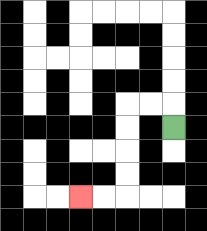{'start': '[7, 5]', 'end': '[3, 8]', 'path_directions': 'U,L,L,D,D,D,D,L,L', 'path_coordinates': '[[7, 5], [7, 4], [6, 4], [5, 4], [5, 5], [5, 6], [5, 7], [5, 8], [4, 8], [3, 8]]'}